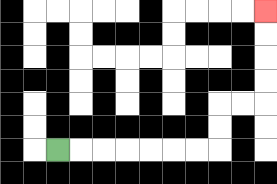{'start': '[2, 6]', 'end': '[11, 0]', 'path_directions': 'R,R,R,R,R,R,R,U,U,R,R,U,U,U,U', 'path_coordinates': '[[2, 6], [3, 6], [4, 6], [5, 6], [6, 6], [7, 6], [8, 6], [9, 6], [9, 5], [9, 4], [10, 4], [11, 4], [11, 3], [11, 2], [11, 1], [11, 0]]'}